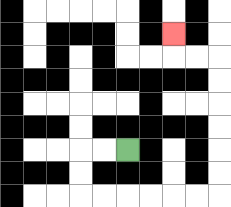{'start': '[5, 6]', 'end': '[7, 1]', 'path_directions': 'L,L,D,D,R,R,R,R,R,R,U,U,U,U,U,U,L,L,U', 'path_coordinates': '[[5, 6], [4, 6], [3, 6], [3, 7], [3, 8], [4, 8], [5, 8], [6, 8], [7, 8], [8, 8], [9, 8], [9, 7], [9, 6], [9, 5], [9, 4], [9, 3], [9, 2], [8, 2], [7, 2], [7, 1]]'}